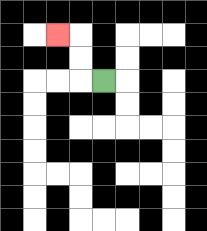{'start': '[4, 3]', 'end': '[2, 1]', 'path_directions': 'L,U,U,L', 'path_coordinates': '[[4, 3], [3, 3], [3, 2], [3, 1], [2, 1]]'}